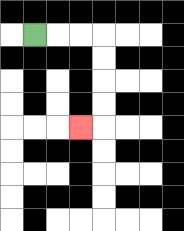{'start': '[1, 1]', 'end': '[3, 5]', 'path_directions': 'R,R,R,D,D,D,D,L', 'path_coordinates': '[[1, 1], [2, 1], [3, 1], [4, 1], [4, 2], [4, 3], [4, 4], [4, 5], [3, 5]]'}